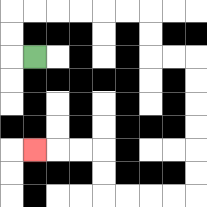{'start': '[1, 2]', 'end': '[1, 6]', 'path_directions': 'L,U,U,R,R,R,R,R,R,D,D,R,R,D,D,D,D,D,D,L,L,L,L,U,U,L,L,L', 'path_coordinates': '[[1, 2], [0, 2], [0, 1], [0, 0], [1, 0], [2, 0], [3, 0], [4, 0], [5, 0], [6, 0], [6, 1], [6, 2], [7, 2], [8, 2], [8, 3], [8, 4], [8, 5], [8, 6], [8, 7], [8, 8], [7, 8], [6, 8], [5, 8], [4, 8], [4, 7], [4, 6], [3, 6], [2, 6], [1, 6]]'}